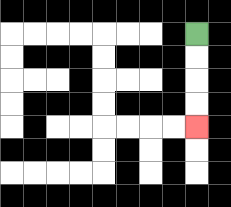{'start': '[8, 1]', 'end': '[8, 5]', 'path_directions': 'D,D,D,D', 'path_coordinates': '[[8, 1], [8, 2], [8, 3], [8, 4], [8, 5]]'}